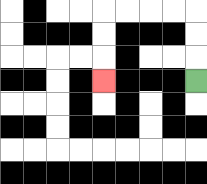{'start': '[8, 3]', 'end': '[4, 3]', 'path_directions': 'U,U,U,L,L,L,L,D,D,D', 'path_coordinates': '[[8, 3], [8, 2], [8, 1], [8, 0], [7, 0], [6, 0], [5, 0], [4, 0], [4, 1], [4, 2], [4, 3]]'}